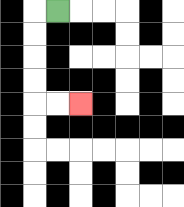{'start': '[2, 0]', 'end': '[3, 4]', 'path_directions': 'L,D,D,D,D,R,R', 'path_coordinates': '[[2, 0], [1, 0], [1, 1], [1, 2], [1, 3], [1, 4], [2, 4], [3, 4]]'}